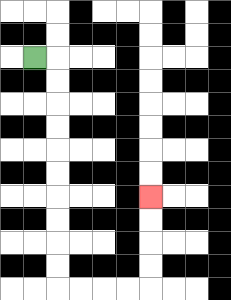{'start': '[1, 2]', 'end': '[6, 8]', 'path_directions': 'R,D,D,D,D,D,D,D,D,D,D,R,R,R,R,U,U,U,U', 'path_coordinates': '[[1, 2], [2, 2], [2, 3], [2, 4], [2, 5], [2, 6], [2, 7], [2, 8], [2, 9], [2, 10], [2, 11], [2, 12], [3, 12], [4, 12], [5, 12], [6, 12], [6, 11], [6, 10], [6, 9], [6, 8]]'}